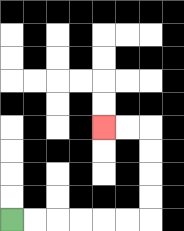{'start': '[0, 9]', 'end': '[4, 5]', 'path_directions': 'R,R,R,R,R,R,U,U,U,U,L,L', 'path_coordinates': '[[0, 9], [1, 9], [2, 9], [3, 9], [4, 9], [5, 9], [6, 9], [6, 8], [6, 7], [6, 6], [6, 5], [5, 5], [4, 5]]'}